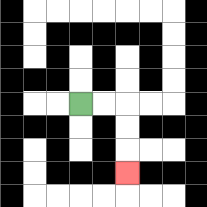{'start': '[3, 4]', 'end': '[5, 7]', 'path_directions': 'R,R,D,D,D', 'path_coordinates': '[[3, 4], [4, 4], [5, 4], [5, 5], [5, 6], [5, 7]]'}